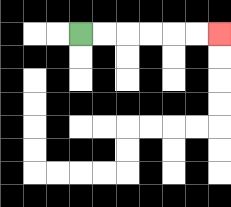{'start': '[3, 1]', 'end': '[9, 1]', 'path_directions': 'R,R,R,R,R,R', 'path_coordinates': '[[3, 1], [4, 1], [5, 1], [6, 1], [7, 1], [8, 1], [9, 1]]'}